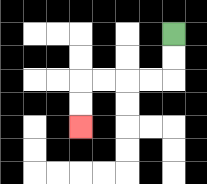{'start': '[7, 1]', 'end': '[3, 5]', 'path_directions': 'D,D,L,L,L,L,D,D', 'path_coordinates': '[[7, 1], [7, 2], [7, 3], [6, 3], [5, 3], [4, 3], [3, 3], [3, 4], [3, 5]]'}